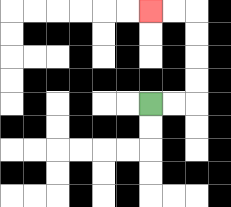{'start': '[6, 4]', 'end': '[6, 0]', 'path_directions': 'R,R,U,U,U,U,L,L', 'path_coordinates': '[[6, 4], [7, 4], [8, 4], [8, 3], [8, 2], [8, 1], [8, 0], [7, 0], [6, 0]]'}